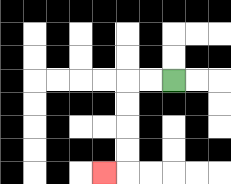{'start': '[7, 3]', 'end': '[4, 7]', 'path_directions': 'L,L,D,D,D,D,L', 'path_coordinates': '[[7, 3], [6, 3], [5, 3], [5, 4], [5, 5], [5, 6], [5, 7], [4, 7]]'}